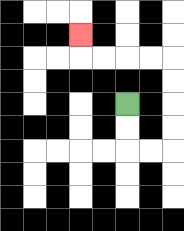{'start': '[5, 4]', 'end': '[3, 1]', 'path_directions': 'D,D,R,R,U,U,U,U,L,L,L,L,U', 'path_coordinates': '[[5, 4], [5, 5], [5, 6], [6, 6], [7, 6], [7, 5], [7, 4], [7, 3], [7, 2], [6, 2], [5, 2], [4, 2], [3, 2], [3, 1]]'}